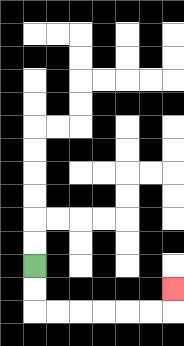{'start': '[1, 11]', 'end': '[7, 12]', 'path_directions': 'D,D,R,R,R,R,R,R,U', 'path_coordinates': '[[1, 11], [1, 12], [1, 13], [2, 13], [3, 13], [4, 13], [5, 13], [6, 13], [7, 13], [7, 12]]'}